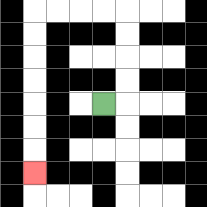{'start': '[4, 4]', 'end': '[1, 7]', 'path_directions': 'R,U,U,U,U,L,L,L,L,D,D,D,D,D,D,D', 'path_coordinates': '[[4, 4], [5, 4], [5, 3], [5, 2], [5, 1], [5, 0], [4, 0], [3, 0], [2, 0], [1, 0], [1, 1], [1, 2], [1, 3], [1, 4], [1, 5], [1, 6], [1, 7]]'}